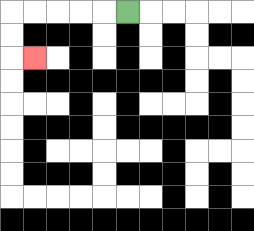{'start': '[5, 0]', 'end': '[1, 2]', 'path_directions': 'L,L,L,L,L,D,D,R', 'path_coordinates': '[[5, 0], [4, 0], [3, 0], [2, 0], [1, 0], [0, 0], [0, 1], [0, 2], [1, 2]]'}